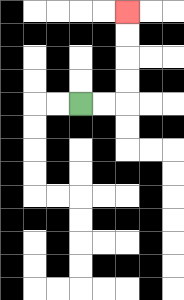{'start': '[3, 4]', 'end': '[5, 0]', 'path_directions': 'R,R,U,U,U,U', 'path_coordinates': '[[3, 4], [4, 4], [5, 4], [5, 3], [5, 2], [5, 1], [5, 0]]'}